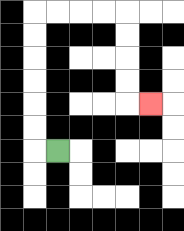{'start': '[2, 6]', 'end': '[6, 4]', 'path_directions': 'L,U,U,U,U,U,U,R,R,R,R,D,D,D,D,R', 'path_coordinates': '[[2, 6], [1, 6], [1, 5], [1, 4], [1, 3], [1, 2], [1, 1], [1, 0], [2, 0], [3, 0], [4, 0], [5, 0], [5, 1], [5, 2], [5, 3], [5, 4], [6, 4]]'}